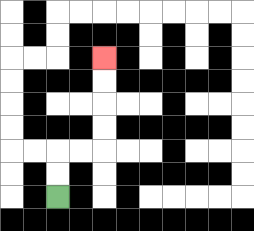{'start': '[2, 8]', 'end': '[4, 2]', 'path_directions': 'U,U,R,R,U,U,U,U', 'path_coordinates': '[[2, 8], [2, 7], [2, 6], [3, 6], [4, 6], [4, 5], [4, 4], [4, 3], [4, 2]]'}